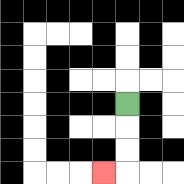{'start': '[5, 4]', 'end': '[4, 7]', 'path_directions': 'D,D,D,L', 'path_coordinates': '[[5, 4], [5, 5], [5, 6], [5, 7], [4, 7]]'}